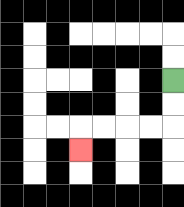{'start': '[7, 3]', 'end': '[3, 6]', 'path_directions': 'D,D,L,L,L,L,D', 'path_coordinates': '[[7, 3], [7, 4], [7, 5], [6, 5], [5, 5], [4, 5], [3, 5], [3, 6]]'}